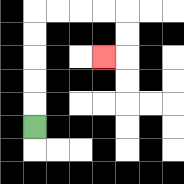{'start': '[1, 5]', 'end': '[4, 2]', 'path_directions': 'U,U,U,U,U,R,R,R,R,D,D,L', 'path_coordinates': '[[1, 5], [1, 4], [1, 3], [1, 2], [1, 1], [1, 0], [2, 0], [3, 0], [4, 0], [5, 0], [5, 1], [5, 2], [4, 2]]'}